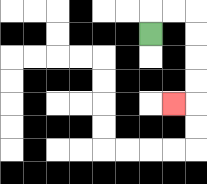{'start': '[6, 1]', 'end': '[7, 4]', 'path_directions': 'U,R,R,D,D,D,D,L', 'path_coordinates': '[[6, 1], [6, 0], [7, 0], [8, 0], [8, 1], [8, 2], [8, 3], [8, 4], [7, 4]]'}